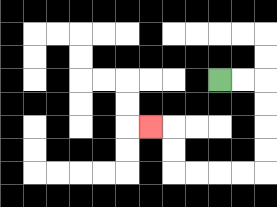{'start': '[9, 3]', 'end': '[6, 5]', 'path_directions': 'R,R,D,D,D,D,L,L,L,L,U,U,L', 'path_coordinates': '[[9, 3], [10, 3], [11, 3], [11, 4], [11, 5], [11, 6], [11, 7], [10, 7], [9, 7], [8, 7], [7, 7], [7, 6], [7, 5], [6, 5]]'}